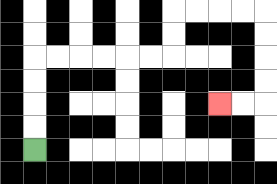{'start': '[1, 6]', 'end': '[9, 4]', 'path_directions': 'U,U,U,U,R,R,R,R,R,R,U,U,R,R,R,R,D,D,D,D,L,L', 'path_coordinates': '[[1, 6], [1, 5], [1, 4], [1, 3], [1, 2], [2, 2], [3, 2], [4, 2], [5, 2], [6, 2], [7, 2], [7, 1], [7, 0], [8, 0], [9, 0], [10, 0], [11, 0], [11, 1], [11, 2], [11, 3], [11, 4], [10, 4], [9, 4]]'}